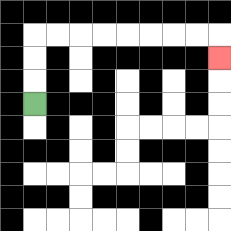{'start': '[1, 4]', 'end': '[9, 2]', 'path_directions': 'U,U,U,R,R,R,R,R,R,R,R,D', 'path_coordinates': '[[1, 4], [1, 3], [1, 2], [1, 1], [2, 1], [3, 1], [4, 1], [5, 1], [6, 1], [7, 1], [8, 1], [9, 1], [9, 2]]'}